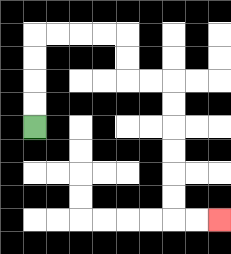{'start': '[1, 5]', 'end': '[9, 9]', 'path_directions': 'U,U,U,U,R,R,R,R,D,D,R,R,D,D,D,D,D,D,R,R', 'path_coordinates': '[[1, 5], [1, 4], [1, 3], [1, 2], [1, 1], [2, 1], [3, 1], [4, 1], [5, 1], [5, 2], [5, 3], [6, 3], [7, 3], [7, 4], [7, 5], [7, 6], [7, 7], [7, 8], [7, 9], [8, 9], [9, 9]]'}